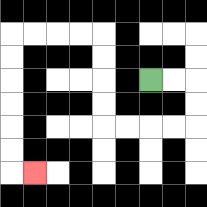{'start': '[6, 3]', 'end': '[1, 7]', 'path_directions': 'R,R,D,D,L,L,L,L,U,U,U,U,L,L,L,L,D,D,D,D,D,D,R', 'path_coordinates': '[[6, 3], [7, 3], [8, 3], [8, 4], [8, 5], [7, 5], [6, 5], [5, 5], [4, 5], [4, 4], [4, 3], [4, 2], [4, 1], [3, 1], [2, 1], [1, 1], [0, 1], [0, 2], [0, 3], [0, 4], [0, 5], [0, 6], [0, 7], [1, 7]]'}